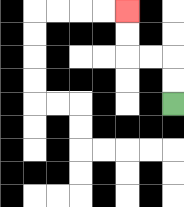{'start': '[7, 4]', 'end': '[5, 0]', 'path_directions': 'U,U,L,L,U,U', 'path_coordinates': '[[7, 4], [7, 3], [7, 2], [6, 2], [5, 2], [5, 1], [5, 0]]'}